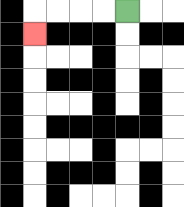{'start': '[5, 0]', 'end': '[1, 1]', 'path_directions': 'L,L,L,L,D', 'path_coordinates': '[[5, 0], [4, 0], [3, 0], [2, 0], [1, 0], [1, 1]]'}